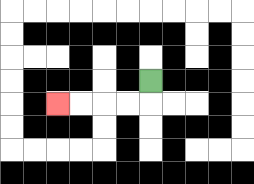{'start': '[6, 3]', 'end': '[2, 4]', 'path_directions': 'D,L,L,L,L', 'path_coordinates': '[[6, 3], [6, 4], [5, 4], [4, 4], [3, 4], [2, 4]]'}